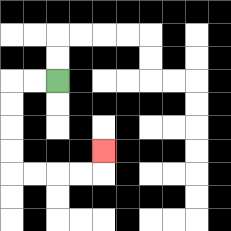{'start': '[2, 3]', 'end': '[4, 6]', 'path_directions': 'L,L,D,D,D,D,R,R,R,R,U', 'path_coordinates': '[[2, 3], [1, 3], [0, 3], [0, 4], [0, 5], [0, 6], [0, 7], [1, 7], [2, 7], [3, 7], [4, 7], [4, 6]]'}